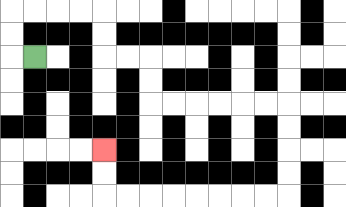{'start': '[1, 2]', 'end': '[4, 6]', 'path_directions': 'L,U,U,R,R,R,R,D,D,R,R,D,D,R,R,R,R,R,R,D,D,D,D,L,L,L,L,L,L,L,L,U,U', 'path_coordinates': '[[1, 2], [0, 2], [0, 1], [0, 0], [1, 0], [2, 0], [3, 0], [4, 0], [4, 1], [4, 2], [5, 2], [6, 2], [6, 3], [6, 4], [7, 4], [8, 4], [9, 4], [10, 4], [11, 4], [12, 4], [12, 5], [12, 6], [12, 7], [12, 8], [11, 8], [10, 8], [9, 8], [8, 8], [7, 8], [6, 8], [5, 8], [4, 8], [4, 7], [4, 6]]'}